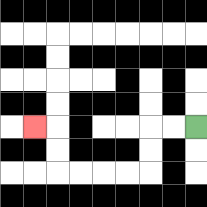{'start': '[8, 5]', 'end': '[1, 5]', 'path_directions': 'L,L,D,D,L,L,L,L,U,U,L', 'path_coordinates': '[[8, 5], [7, 5], [6, 5], [6, 6], [6, 7], [5, 7], [4, 7], [3, 7], [2, 7], [2, 6], [2, 5], [1, 5]]'}